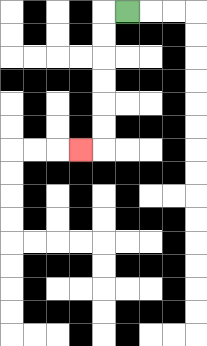{'start': '[5, 0]', 'end': '[3, 6]', 'path_directions': 'L,D,D,D,D,D,D,L', 'path_coordinates': '[[5, 0], [4, 0], [4, 1], [4, 2], [4, 3], [4, 4], [4, 5], [4, 6], [3, 6]]'}